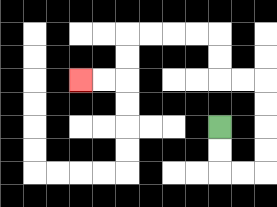{'start': '[9, 5]', 'end': '[3, 3]', 'path_directions': 'D,D,R,R,U,U,U,U,L,L,U,U,L,L,L,L,D,D,L,L', 'path_coordinates': '[[9, 5], [9, 6], [9, 7], [10, 7], [11, 7], [11, 6], [11, 5], [11, 4], [11, 3], [10, 3], [9, 3], [9, 2], [9, 1], [8, 1], [7, 1], [6, 1], [5, 1], [5, 2], [5, 3], [4, 3], [3, 3]]'}